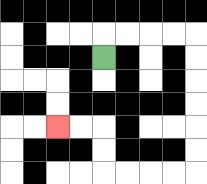{'start': '[4, 2]', 'end': '[2, 5]', 'path_directions': 'U,R,R,R,R,D,D,D,D,D,D,L,L,L,L,U,U,L,L', 'path_coordinates': '[[4, 2], [4, 1], [5, 1], [6, 1], [7, 1], [8, 1], [8, 2], [8, 3], [8, 4], [8, 5], [8, 6], [8, 7], [7, 7], [6, 7], [5, 7], [4, 7], [4, 6], [4, 5], [3, 5], [2, 5]]'}